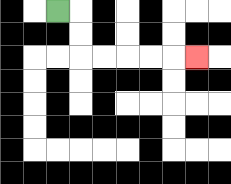{'start': '[2, 0]', 'end': '[8, 2]', 'path_directions': 'R,D,D,R,R,R,R,R', 'path_coordinates': '[[2, 0], [3, 0], [3, 1], [3, 2], [4, 2], [5, 2], [6, 2], [7, 2], [8, 2]]'}